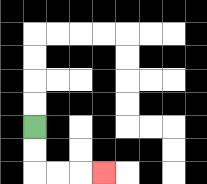{'start': '[1, 5]', 'end': '[4, 7]', 'path_directions': 'D,D,R,R,R', 'path_coordinates': '[[1, 5], [1, 6], [1, 7], [2, 7], [3, 7], [4, 7]]'}